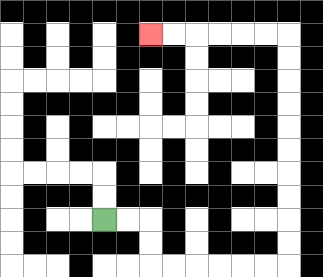{'start': '[4, 9]', 'end': '[6, 1]', 'path_directions': 'R,R,D,D,R,R,R,R,R,R,U,U,U,U,U,U,U,U,U,U,L,L,L,L,L,L', 'path_coordinates': '[[4, 9], [5, 9], [6, 9], [6, 10], [6, 11], [7, 11], [8, 11], [9, 11], [10, 11], [11, 11], [12, 11], [12, 10], [12, 9], [12, 8], [12, 7], [12, 6], [12, 5], [12, 4], [12, 3], [12, 2], [12, 1], [11, 1], [10, 1], [9, 1], [8, 1], [7, 1], [6, 1]]'}